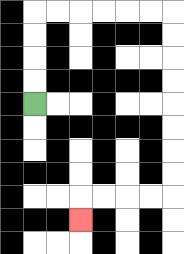{'start': '[1, 4]', 'end': '[3, 9]', 'path_directions': 'U,U,U,U,R,R,R,R,R,R,D,D,D,D,D,D,D,D,L,L,L,L,D', 'path_coordinates': '[[1, 4], [1, 3], [1, 2], [1, 1], [1, 0], [2, 0], [3, 0], [4, 0], [5, 0], [6, 0], [7, 0], [7, 1], [7, 2], [7, 3], [7, 4], [7, 5], [7, 6], [7, 7], [7, 8], [6, 8], [5, 8], [4, 8], [3, 8], [3, 9]]'}